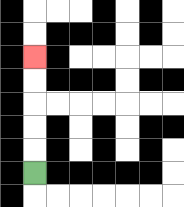{'start': '[1, 7]', 'end': '[1, 2]', 'path_directions': 'U,U,U,U,U', 'path_coordinates': '[[1, 7], [1, 6], [1, 5], [1, 4], [1, 3], [1, 2]]'}